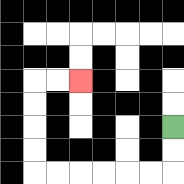{'start': '[7, 5]', 'end': '[3, 3]', 'path_directions': 'D,D,L,L,L,L,L,L,U,U,U,U,R,R', 'path_coordinates': '[[7, 5], [7, 6], [7, 7], [6, 7], [5, 7], [4, 7], [3, 7], [2, 7], [1, 7], [1, 6], [1, 5], [1, 4], [1, 3], [2, 3], [3, 3]]'}